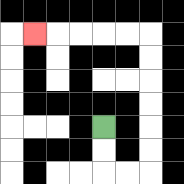{'start': '[4, 5]', 'end': '[1, 1]', 'path_directions': 'D,D,R,R,U,U,U,U,U,U,L,L,L,L,L', 'path_coordinates': '[[4, 5], [4, 6], [4, 7], [5, 7], [6, 7], [6, 6], [6, 5], [6, 4], [6, 3], [6, 2], [6, 1], [5, 1], [4, 1], [3, 1], [2, 1], [1, 1]]'}